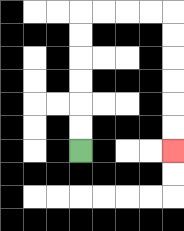{'start': '[3, 6]', 'end': '[7, 6]', 'path_directions': 'U,U,U,U,U,U,R,R,R,R,D,D,D,D,D,D', 'path_coordinates': '[[3, 6], [3, 5], [3, 4], [3, 3], [3, 2], [3, 1], [3, 0], [4, 0], [5, 0], [6, 0], [7, 0], [7, 1], [7, 2], [7, 3], [7, 4], [7, 5], [7, 6]]'}